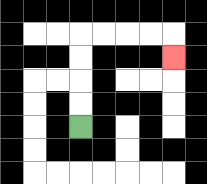{'start': '[3, 5]', 'end': '[7, 2]', 'path_directions': 'U,U,U,U,R,R,R,R,D', 'path_coordinates': '[[3, 5], [3, 4], [3, 3], [3, 2], [3, 1], [4, 1], [5, 1], [6, 1], [7, 1], [7, 2]]'}